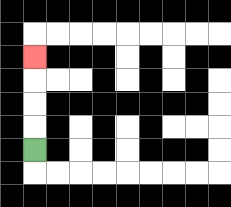{'start': '[1, 6]', 'end': '[1, 2]', 'path_directions': 'U,U,U,U', 'path_coordinates': '[[1, 6], [1, 5], [1, 4], [1, 3], [1, 2]]'}